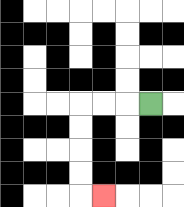{'start': '[6, 4]', 'end': '[4, 8]', 'path_directions': 'L,L,L,D,D,D,D,R', 'path_coordinates': '[[6, 4], [5, 4], [4, 4], [3, 4], [3, 5], [3, 6], [3, 7], [3, 8], [4, 8]]'}